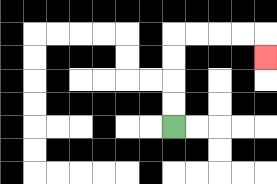{'start': '[7, 5]', 'end': '[11, 2]', 'path_directions': 'U,U,U,U,R,R,R,R,D', 'path_coordinates': '[[7, 5], [7, 4], [7, 3], [7, 2], [7, 1], [8, 1], [9, 1], [10, 1], [11, 1], [11, 2]]'}